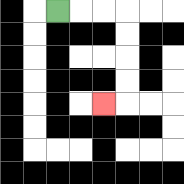{'start': '[2, 0]', 'end': '[4, 4]', 'path_directions': 'R,R,R,D,D,D,D,L', 'path_coordinates': '[[2, 0], [3, 0], [4, 0], [5, 0], [5, 1], [5, 2], [5, 3], [5, 4], [4, 4]]'}